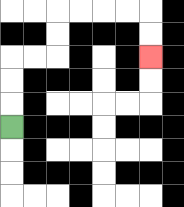{'start': '[0, 5]', 'end': '[6, 2]', 'path_directions': 'U,U,U,R,R,U,U,R,R,R,R,D,D', 'path_coordinates': '[[0, 5], [0, 4], [0, 3], [0, 2], [1, 2], [2, 2], [2, 1], [2, 0], [3, 0], [4, 0], [5, 0], [6, 0], [6, 1], [6, 2]]'}